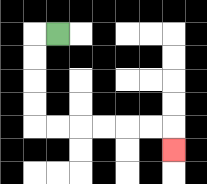{'start': '[2, 1]', 'end': '[7, 6]', 'path_directions': 'L,D,D,D,D,R,R,R,R,R,R,D', 'path_coordinates': '[[2, 1], [1, 1], [1, 2], [1, 3], [1, 4], [1, 5], [2, 5], [3, 5], [4, 5], [5, 5], [6, 5], [7, 5], [7, 6]]'}